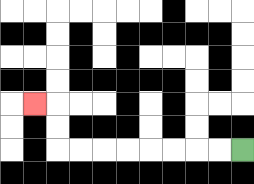{'start': '[10, 6]', 'end': '[1, 4]', 'path_directions': 'L,L,L,L,L,L,L,L,U,U,L', 'path_coordinates': '[[10, 6], [9, 6], [8, 6], [7, 6], [6, 6], [5, 6], [4, 6], [3, 6], [2, 6], [2, 5], [2, 4], [1, 4]]'}